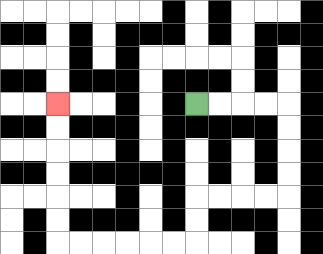{'start': '[8, 4]', 'end': '[2, 4]', 'path_directions': 'R,R,R,R,D,D,D,D,L,L,L,L,D,D,L,L,L,L,L,L,U,U,U,U,U,U', 'path_coordinates': '[[8, 4], [9, 4], [10, 4], [11, 4], [12, 4], [12, 5], [12, 6], [12, 7], [12, 8], [11, 8], [10, 8], [9, 8], [8, 8], [8, 9], [8, 10], [7, 10], [6, 10], [5, 10], [4, 10], [3, 10], [2, 10], [2, 9], [2, 8], [2, 7], [2, 6], [2, 5], [2, 4]]'}